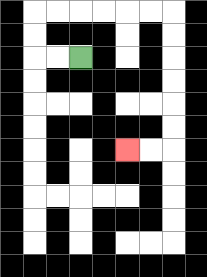{'start': '[3, 2]', 'end': '[5, 6]', 'path_directions': 'L,L,U,U,R,R,R,R,R,R,D,D,D,D,D,D,L,L', 'path_coordinates': '[[3, 2], [2, 2], [1, 2], [1, 1], [1, 0], [2, 0], [3, 0], [4, 0], [5, 0], [6, 0], [7, 0], [7, 1], [7, 2], [7, 3], [7, 4], [7, 5], [7, 6], [6, 6], [5, 6]]'}